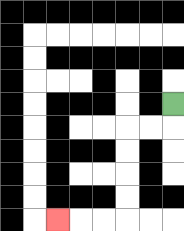{'start': '[7, 4]', 'end': '[2, 9]', 'path_directions': 'D,L,L,D,D,D,D,L,L,L', 'path_coordinates': '[[7, 4], [7, 5], [6, 5], [5, 5], [5, 6], [5, 7], [5, 8], [5, 9], [4, 9], [3, 9], [2, 9]]'}